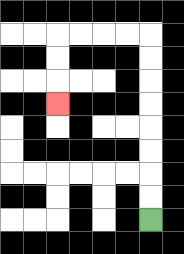{'start': '[6, 9]', 'end': '[2, 4]', 'path_directions': 'U,U,U,U,U,U,U,U,L,L,L,L,D,D,D', 'path_coordinates': '[[6, 9], [6, 8], [6, 7], [6, 6], [6, 5], [6, 4], [6, 3], [6, 2], [6, 1], [5, 1], [4, 1], [3, 1], [2, 1], [2, 2], [2, 3], [2, 4]]'}